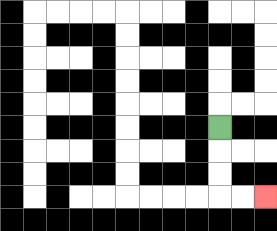{'start': '[9, 5]', 'end': '[11, 8]', 'path_directions': 'D,D,D,R,R', 'path_coordinates': '[[9, 5], [9, 6], [9, 7], [9, 8], [10, 8], [11, 8]]'}